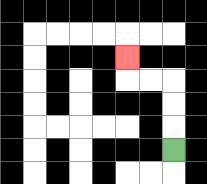{'start': '[7, 6]', 'end': '[5, 2]', 'path_directions': 'U,U,U,L,L,U', 'path_coordinates': '[[7, 6], [7, 5], [7, 4], [7, 3], [6, 3], [5, 3], [5, 2]]'}